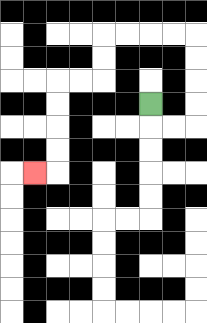{'start': '[6, 4]', 'end': '[1, 7]', 'path_directions': 'D,R,R,U,U,U,U,L,L,L,L,D,D,L,L,D,D,D,D,L', 'path_coordinates': '[[6, 4], [6, 5], [7, 5], [8, 5], [8, 4], [8, 3], [8, 2], [8, 1], [7, 1], [6, 1], [5, 1], [4, 1], [4, 2], [4, 3], [3, 3], [2, 3], [2, 4], [2, 5], [2, 6], [2, 7], [1, 7]]'}